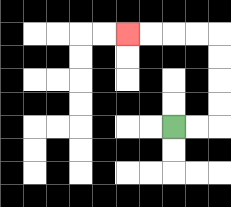{'start': '[7, 5]', 'end': '[5, 1]', 'path_directions': 'R,R,U,U,U,U,L,L,L,L', 'path_coordinates': '[[7, 5], [8, 5], [9, 5], [9, 4], [9, 3], [9, 2], [9, 1], [8, 1], [7, 1], [6, 1], [5, 1]]'}